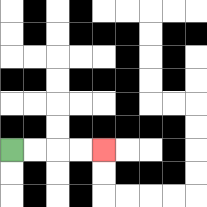{'start': '[0, 6]', 'end': '[4, 6]', 'path_directions': 'R,R,R,R', 'path_coordinates': '[[0, 6], [1, 6], [2, 6], [3, 6], [4, 6]]'}